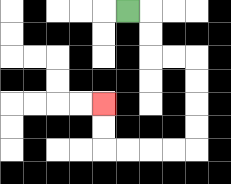{'start': '[5, 0]', 'end': '[4, 4]', 'path_directions': 'R,D,D,R,R,D,D,D,D,L,L,L,L,U,U', 'path_coordinates': '[[5, 0], [6, 0], [6, 1], [6, 2], [7, 2], [8, 2], [8, 3], [8, 4], [8, 5], [8, 6], [7, 6], [6, 6], [5, 6], [4, 6], [4, 5], [4, 4]]'}